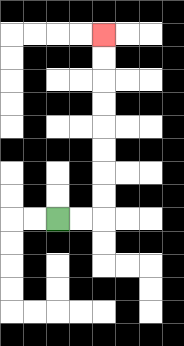{'start': '[2, 9]', 'end': '[4, 1]', 'path_directions': 'R,R,U,U,U,U,U,U,U,U', 'path_coordinates': '[[2, 9], [3, 9], [4, 9], [4, 8], [4, 7], [4, 6], [4, 5], [4, 4], [4, 3], [4, 2], [4, 1]]'}